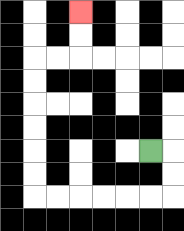{'start': '[6, 6]', 'end': '[3, 0]', 'path_directions': 'R,D,D,L,L,L,L,L,L,U,U,U,U,U,U,R,R,U,U', 'path_coordinates': '[[6, 6], [7, 6], [7, 7], [7, 8], [6, 8], [5, 8], [4, 8], [3, 8], [2, 8], [1, 8], [1, 7], [1, 6], [1, 5], [1, 4], [1, 3], [1, 2], [2, 2], [3, 2], [3, 1], [3, 0]]'}